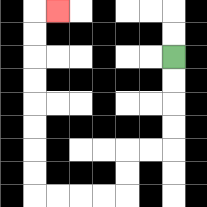{'start': '[7, 2]', 'end': '[2, 0]', 'path_directions': 'D,D,D,D,L,L,D,D,L,L,L,L,U,U,U,U,U,U,U,U,R', 'path_coordinates': '[[7, 2], [7, 3], [7, 4], [7, 5], [7, 6], [6, 6], [5, 6], [5, 7], [5, 8], [4, 8], [3, 8], [2, 8], [1, 8], [1, 7], [1, 6], [1, 5], [1, 4], [1, 3], [1, 2], [1, 1], [1, 0], [2, 0]]'}